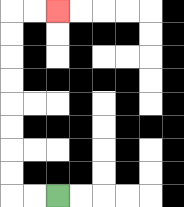{'start': '[2, 8]', 'end': '[2, 0]', 'path_directions': 'L,L,U,U,U,U,U,U,U,U,R,R', 'path_coordinates': '[[2, 8], [1, 8], [0, 8], [0, 7], [0, 6], [0, 5], [0, 4], [0, 3], [0, 2], [0, 1], [0, 0], [1, 0], [2, 0]]'}